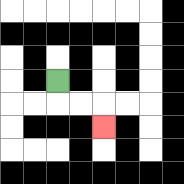{'start': '[2, 3]', 'end': '[4, 5]', 'path_directions': 'D,R,R,D', 'path_coordinates': '[[2, 3], [2, 4], [3, 4], [4, 4], [4, 5]]'}